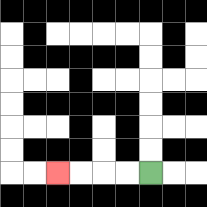{'start': '[6, 7]', 'end': '[2, 7]', 'path_directions': 'L,L,L,L', 'path_coordinates': '[[6, 7], [5, 7], [4, 7], [3, 7], [2, 7]]'}